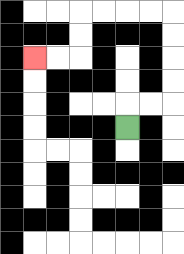{'start': '[5, 5]', 'end': '[1, 2]', 'path_directions': 'U,R,R,U,U,U,U,L,L,L,L,D,D,L,L', 'path_coordinates': '[[5, 5], [5, 4], [6, 4], [7, 4], [7, 3], [7, 2], [7, 1], [7, 0], [6, 0], [5, 0], [4, 0], [3, 0], [3, 1], [3, 2], [2, 2], [1, 2]]'}